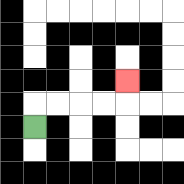{'start': '[1, 5]', 'end': '[5, 3]', 'path_directions': 'U,R,R,R,R,U', 'path_coordinates': '[[1, 5], [1, 4], [2, 4], [3, 4], [4, 4], [5, 4], [5, 3]]'}